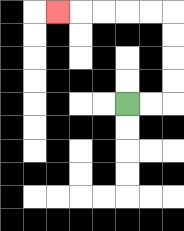{'start': '[5, 4]', 'end': '[2, 0]', 'path_directions': 'R,R,U,U,U,U,L,L,L,L,L', 'path_coordinates': '[[5, 4], [6, 4], [7, 4], [7, 3], [7, 2], [7, 1], [7, 0], [6, 0], [5, 0], [4, 0], [3, 0], [2, 0]]'}